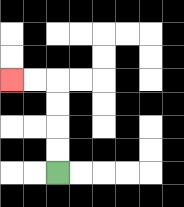{'start': '[2, 7]', 'end': '[0, 3]', 'path_directions': 'U,U,U,U,L,L', 'path_coordinates': '[[2, 7], [2, 6], [2, 5], [2, 4], [2, 3], [1, 3], [0, 3]]'}